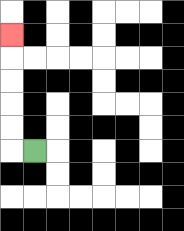{'start': '[1, 6]', 'end': '[0, 1]', 'path_directions': 'L,U,U,U,U,U', 'path_coordinates': '[[1, 6], [0, 6], [0, 5], [0, 4], [0, 3], [0, 2], [0, 1]]'}